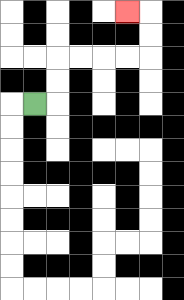{'start': '[1, 4]', 'end': '[5, 0]', 'path_directions': 'R,U,U,R,R,R,R,U,U,L', 'path_coordinates': '[[1, 4], [2, 4], [2, 3], [2, 2], [3, 2], [4, 2], [5, 2], [6, 2], [6, 1], [6, 0], [5, 0]]'}